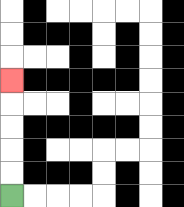{'start': '[0, 8]', 'end': '[0, 3]', 'path_directions': 'U,U,U,U,U', 'path_coordinates': '[[0, 8], [0, 7], [0, 6], [0, 5], [0, 4], [0, 3]]'}